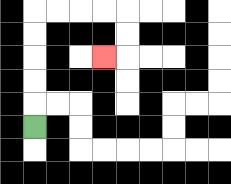{'start': '[1, 5]', 'end': '[4, 2]', 'path_directions': 'U,U,U,U,U,R,R,R,R,D,D,L', 'path_coordinates': '[[1, 5], [1, 4], [1, 3], [1, 2], [1, 1], [1, 0], [2, 0], [3, 0], [4, 0], [5, 0], [5, 1], [5, 2], [4, 2]]'}